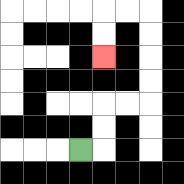{'start': '[3, 6]', 'end': '[4, 2]', 'path_directions': 'R,U,U,R,R,U,U,U,U,L,L,D,D', 'path_coordinates': '[[3, 6], [4, 6], [4, 5], [4, 4], [5, 4], [6, 4], [6, 3], [6, 2], [6, 1], [6, 0], [5, 0], [4, 0], [4, 1], [4, 2]]'}